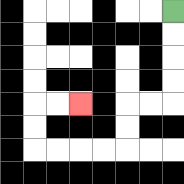{'start': '[7, 0]', 'end': '[3, 4]', 'path_directions': 'D,D,D,D,L,L,D,D,L,L,L,L,U,U,R,R', 'path_coordinates': '[[7, 0], [7, 1], [7, 2], [7, 3], [7, 4], [6, 4], [5, 4], [5, 5], [5, 6], [4, 6], [3, 6], [2, 6], [1, 6], [1, 5], [1, 4], [2, 4], [3, 4]]'}